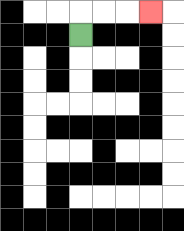{'start': '[3, 1]', 'end': '[6, 0]', 'path_directions': 'U,R,R,R', 'path_coordinates': '[[3, 1], [3, 0], [4, 0], [5, 0], [6, 0]]'}